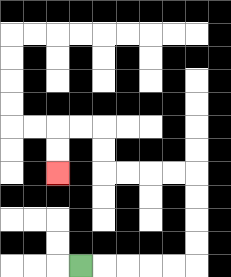{'start': '[3, 11]', 'end': '[2, 7]', 'path_directions': 'R,R,R,R,R,U,U,U,U,L,L,L,L,U,U,L,L,D,D', 'path_coordinates': '[[3, 11], [4, 11], [5, 11], [6, 11], [7, 11], [8, 11], [8, 10], [8, 9], [8, 8], [8, 7], [7, 7], [6, 7], [5, 7], [4, 7], [4, 6], [4, 5], [3, 5], [2, 5], [2, 6], [2, 7]]'}